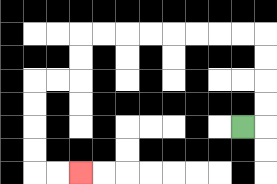{'start': '[10, 5]', 'end': '[3, 7]', 'path_directions': 'R,U,U,U,U,L,L,L,L,L,L,L,L,D,D,L,L,D,D,D,D,R,R', 'path_coordinates': '[[10, 5], [11, 5], [11, 4], [11, 3], [11, 2], [11, 1], [10, 1], [9, 1], [8, 1], [7, 1], [6, 1], [5, 1], [4, 1], [3, 1], [3, 2], [3, 3], [2, 3], [1, 3], [1, 4], [1, 5], [1, 6], [1, 7], [2, 7], [3, 7]]'}